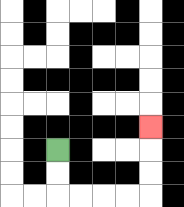{'start': '[2, 6]', 'end': '[6, 5]', 'path_directions': 'D,D,R,R,R,R,U,U,U', 'path_coordinates': '[[2, 6], [2, 7], [2, 8], [3, 8], [4, 8], [5, 8], [6, 8], [6, 7], [6, 6], [6, 5]]'}